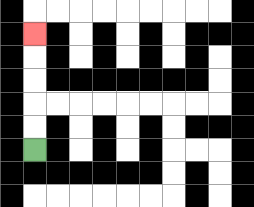{'start': '[1, 6]', 'end': '[1, 1]', 'path_directions': 'U,U,U,U,U', 'path_coordinates': '[[1, 6], [1, 5], [1, 4], [1, 3], [1, 2], [1, 1]]'}